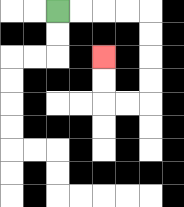{'start': '[2, 0]', 'end': '[4, 2]', 'path_directions': 'R,R,R,R,D,D,D,D,L,L,U,U', 'path_coordinates': '[[2, 0], [3, 0], [4, 0], [5, 0], [6, 0], [6, 1], [6, 2], [6, 3], [6, 4], [5, 4], [4, 4], [4, 3], [4, 2]]'}